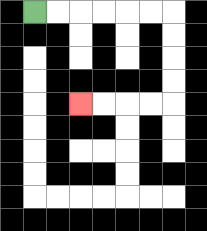{'start': '[1, 0]', 'end': '[3, 4]', 'path_directions': 'R,R,R,R,R,R,D,D,D,D,L,L,L,L', 'path_coordinates': '[[1, 0], [2, 0], [3, 0], [4, 0], [5, 0], [6, 0], [7, 0], [7, 1], [7, 2], [7, 3], [7, 4], [6, 4], [5, 4], [4, 4], [3, 4]]'}